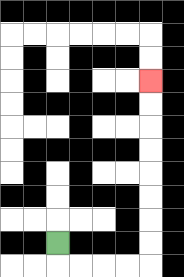{'start': '[2, 10]', 'end': '[6, 3]', 'path_directions': 'D,R,R,R,R,U,U,U,U,U,U,U,U', 'path_coordinates': '[[2, 10], [2, 11], [3, 11], [4, 11], [5, 11], [6, 11], [6, 10], [6, 9], [6, 8], [6, 7], [6, 6], [6, 5], [6, 4], [6, 3]]'}